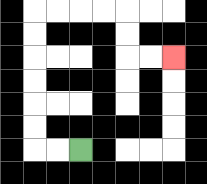{'start': '[3, 6]', 'end': '[7, 2]', 'path_directions': 'L,L,U,U,U,U,U,U,R,R,R,R,D,D,R,R', 'path_coordinates': '[[3, 6], [2, 6], [1, 6], [1, 5], [1, 4], [1, 3], [1, 2], [1, 1], [1, 0], [2, 0], [3, 0], [4, 0], [5, 0], [5, 1], [5, 2], [6, 2], [7, 2]]'}